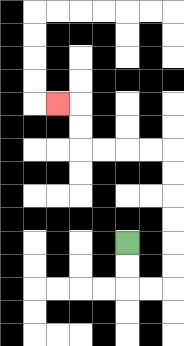{'start': '[5, 10]', 'end': '[2, 4]', 'path_directions': 'D,D,R,R,U,U,U,U,U,U,L,L,L,L,U,U,L', 'path_coordinates': '[[5, 10], [5, 11], [5, 12], [6, 12], [7, 12], [7, 11], [7, 10], [7, 9], [7, 8], [7, 7], [7, 6], [6, 6], [5, 6], [4, 6], [3, 6], [3, 5], [3, 4], [2, 4]]'}